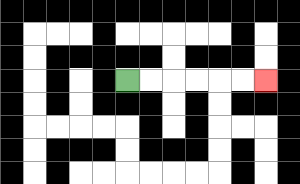{'start': '[5, 3]', 'end': '[11, 3]', 'path_directions': 'R,R,R,R,R,R', 'path_coordinates': '[[5, 3], [6, 3], [7, 3], [8, 3], [9, 3], [10, 3], [11, 3]]'}